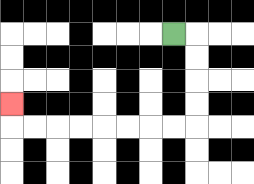{'start': '[7, 1]', 'end': '[0, 4]', 'path_directions': 'R,D,D,D,D,L,L,L,L,L,L,L,L,U', 'path_coordinates': '[[7, 1], [8, 1], [8, 2], [8, 3], [8, 4], [8, 5], [7, 5], [6, 5], [5, 5], [4, 5], [3, 5], [2, 5], [1, 5], [0, 5], [0, 4]]'}